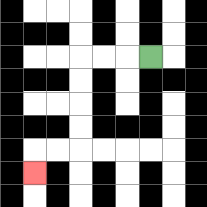{'start': '[6, 2]', 'end': '[1, 7]', 'path_directions': 'L,L,L,D,D,D,D,L,L,D', 'path_coordinates': '[[6, 2], [5, 2], [4, 2], [3, 2], [3, 3], [3, 4], [3, 5], [3, 6], [2, 6], [1, 6], [1, 7]]'}